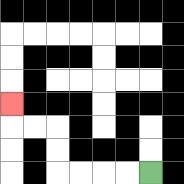{'start': '[6, 7]', 'end': '[0, 4]', 'path_directions': 'L,L,L,L,U,U,L,L,U', 'path_coordinates': '[[6, 7], [5, 7], [4, 7], [3, 7], [2, 7], [2, 6], [2, 5], [1, 5], [0, 5], [0, 4]]'}